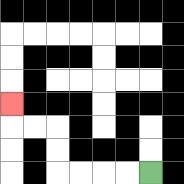{'start': '[6, 7]', 'end': '[0, 4]', 'path_directions': 'L,L,L,L,U,U,L,L,U', 'path_coordinates': '[[6, 7], [5, 7], [4, 7], [3, 7], [2, 7], [2, 6], [2, 5], [1, 5], [0, 5], [0, 4]]'}